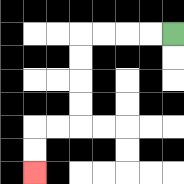{'start': '[7, 1]', 'end': '[1, 7]', 'path_directions': 'L,L,L,L,D,D,D,D,L,L,D,D', 'path_coordinates': '[[7, 1], [6, 1], [5, 1], [4, 1], [3, 1], [3, 2], [3, 3], [3, 4], [3, 5], [2, 5], [1, 5], [1, 6], [1, 7]]'}